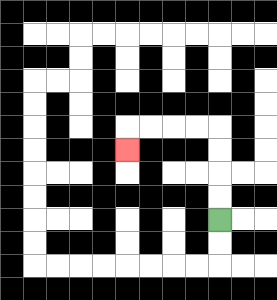{'start': '[9, 9]', 'end': '[5, 6]', 'path_directions': 'U,U,U,U,L,L,L,L,D', 'path_coordinates': '[[9, 9], [9, 8], [9, 7], [9, 6], [9, 5], [8, 5], [7, 5], [6, 5], [5, 5], [5, 6]]'}